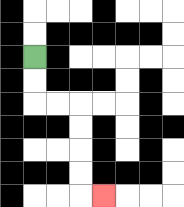{'start': '[1, 2]', 'end': '[4, 8]', 'path_directions': 'D,D,R,R,D,D,D,D,R', 'path_coordinates': '[[1, 2], [1, 3], [1, 4], [2, 4], [3, 4], [3, 5], [3, 6], [3, 7], [3, 8], [4, 8]]'}